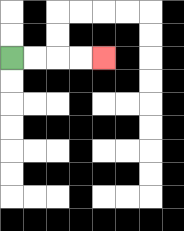{'start': '[0, 2]', 'end': '[4, 2]', 'path_directions': 'R,R,R,R', 'path_coordinates': '[[0, 2], [1, 2], [2, 2], [3, 2], [4, 2]]'}